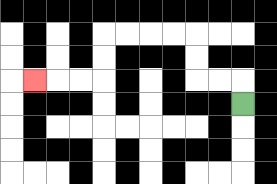{'start': '[10, 4]', 'end': '[1, 3]', 'path_directions': 'U,L,L,U,U,L,L,L,L,D,D,L,L,L', 'path_coordinates': '[[10, 4], [10, 3], [9, 3], [8, 3], [8, 2], [8, 1], [7, 1], [6, 1], [5, 1], [4, 1], [4, 2], [4, 3], [3, 3], [2, 3], [1, 3]]'}